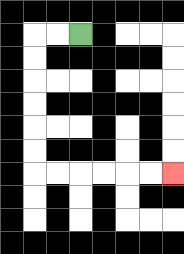{'start': '[3, 1]', 'end': '[7, 7]', 'path_directions': 'L,L,D,D,D,D,D,D,R,R,R,R,R,R', 'path_coordinates': '[[3, 1], [2, 1], [1, 1], [1, 2], [1, 3], [1, 4], [1, 5], [1, 6], [1, 7], [2, 7], [3, 7], [4, 7], [5, 7], [6, 7], [7, 7]]'}